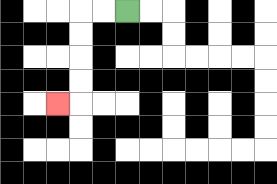{'start': '[5, 0]', 'end': '[2, 4]', 'path_directions': 'L,L,D,D,D,D,L', 'path_coordinates': '[[5, 0], [4, 0], [3, 0], [3, 1], [3, 2], [3, 3], [3, 4], [2, 4]]'}